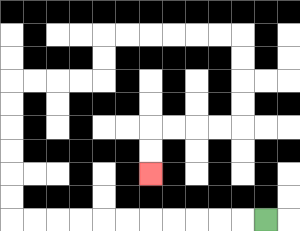{'start': '[11, 9]', 'end': '[6, 7]', 'path_directions': 'L,L,L,L,L,L,L,L,L,L,L,U,U,U,U,U,U,R,R,R,R,U,U,R,R,R,R,R,R,D,D,D,D,L,L,L,L,D,D', 'path_coordinates': '[[11, 9], [10, 9], [9, 9], [8, 9], [7, 9], [6, 9], [5, 9], [4, 9], [3, 9], [2, 9], [1, 9], [0, 9], [0, 8], [0, 7], [0, 6], [0, 5], [0, 4], [0, 3], [1, 3], [2, 3], [3, 3], [4, 3], [4, 2], [4, 1], [5, 1], [6, 1], [7, 1], [8, 1], [9, 1], [10, 1], [10, 2], [10, 3], [10, 4], [10, 5], [9, 5], [8, 5], [7, 5], [6, 5], [6, 6], [6, 7]]'}